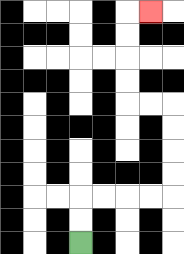{'start': '[3, 10]', 'end': '[6, 0]', 'path_directions': 'U,U,R,R,R,R,U,U,U,U,L,L,U,U,U,U,R', 'path_coordinates': '[[3, 10], [3, 9], [3, 8], [4, 8], [5, 8], [6, 8], [7, 8], [7, 7], [7, 6], [7, 5], [7, 4], [6, 4], [5, 4], [5, 3], [5, 2], [5, 1], [5, 0], [6, 0]]'}